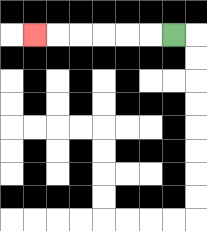{'start': '[7, 1]', 'end': '[1, 1]', 'path_directions': 'L,L,L,L,L,L', 'path_coordinates': '[[7, 1], [6, 1], [5, 1], [4, 1], [3, 1], [2, 1], [1, 1]]'}